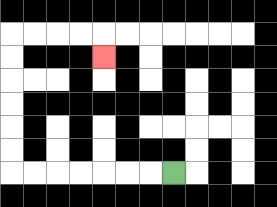{'start': '[7, 7]', 'end': '[4, 2]', 'path_directions': 'L,L,L,L,L,L,L,U,U,U,U,U,U,R,R,R,R,D', 'path_coordinates': '[[7, 7], [6, 7], [5, 7], [4, 7], [3, 7], [2, 7], [1, 7], [0, 7], [0, 6], [0, 5], [0, 4], [0, 3], [0, 2], [0, 1], [1, 1], [2, 1], [3, 1], [4, 1], [4, 2]]'}